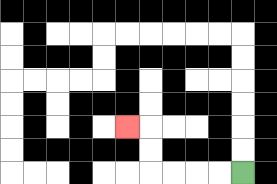{'start': '[10, 7]', 'end': '[5, 5]', 'path_directions': 'L,L,L,L,U,U,L', 'path_coordinates': '[[10, 7], [9, 7], [8, 7], [7, 7], [6, 7], [6, 6], [6, 5], [5, 5]]'}